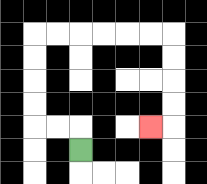{'start': '[3, 6]', 'end': '[6, 5]', 'path_directions': 'U,L,L,U,U,U,U,R,R,R,R,R,R,D,D,D,D,L', 'path_coordinates': '[[3, 6], [3, 5], [2, 5], [1, 5], [1, 4], [1, 3], [1, 2], [1, 1], [2, 1], [3, 1], [4, 1], [5, 1], [6, 1], [7, 1], [7, 2], [7, 3], [7, 4], [7, 5], [6, 5]]'}